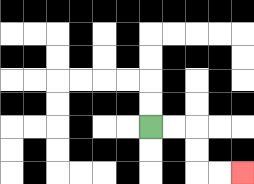{'start': '[6, 5]', 'end': '[10, 7]', 'path_directions': 'R,R,D,D,R,R', 'path_coordinates': '[[6, 5], [7, 5], [8, 5], [8, 6], [8, 7], [9, 7], [10, 7]]'}